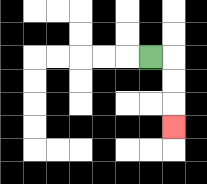{'start': '[6, 2]', 'end': '[7, 5]', 'path_directions': 'R,D,D,D', 'path_coordinates': '[[6, 2], [7, 2], [7, 3], [7, 4], [7, 5]]'}